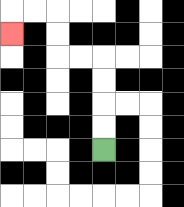{'start': '[4, 6]', 'end': '[0, 1]', 'path_directions': 'U,U,U,U,L,L,U,U,L,L,D', 'path_coordinates': '[[4, 6], [4, 5], [4, 4], [4, 3], [4, 2], [3, 2], [2, 2], [2, 1], [2, 0], [1, 0], [0, 0], [0, 1]]'}